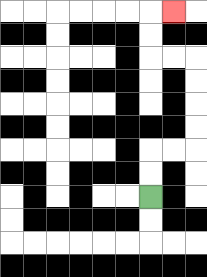{'start': '[6, 8]', 'end': '[7, 0]', 'path_directions': 'U,U,R,R,U,U,U,U,L,L,U,U,R', 'path_coordinates': '[[6, 8], [6, 7], [6, 6], [7, 6], [8, 6], [8, 5], [8, 4], [8, 3], [8, 2], [7, 2], [6, 2], [6, 1], [6, 0], [7, 0]]'}